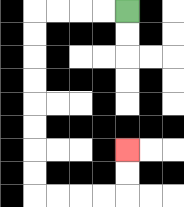{'start': '[5, 0]', 'end': '[5, 6]', 'path_directions': 'L,L,L,L,D,D,D,D,D,D,D,D,R,R,R,R,U,U', 'path_coordinates': '[[5, 0], [4, 0], [3, 0], [2, 0], [1, 0], [1, 1], [1, 2], [1, 3], [1, 4], [1, 5], [1, 6], [1, 7], [1, 8], [2, 8], [3, 8], [4, 8], [5, 8], [5, 7], [5, 6]]'}